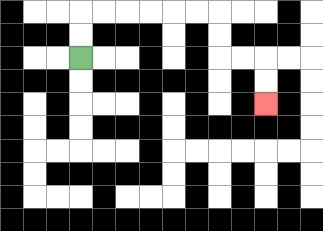{'start': '[3, 2]', 'end': '[11, 4]', 'path_directions': 'U,U,R,R,R,R,R,R,D,D,R,R,D,D', 'path_coordinates': '[[3, 2], [3, 1], [3, 0], [4, 0], [5, 0], [6, 0], [7, 0], [8, 0], [9, 0], [9, 1], [9, 2], [10, 2], [11, 2], [11, 3], [11, 4]]'}